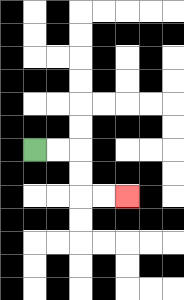{'start': '[1, 6]', 'end': '[5, 8]', 'path_directions': 'R,R,D,D,R,R', 'path_coordinates': '[[1, 6], [2, 6], [3, 6], [3, 7], [3, 8], [4, 8], [5, 8]]'}